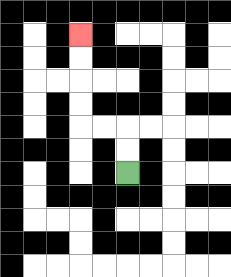{'start': '[5, 7]', 'end': '[3, 1]', 'path_directions': 'U,U,L,L,U,U,U,U', 'path_coordinates': '[[5, 7], [5, 6], [5, 5], [4, 5], [3, 5], [3, 4], [3, 3], [3, 2], [3, 1]]'}